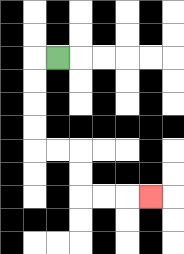{'start': '[2, 2]', 'end': '[6, 8]', 'path_directions': 'L,D,D,D,D,R,R,D,D,R,R,R', 'path_coordinates': '[[2, 2], [1, 2], [1, 3], [1, 4], [1, 5], [1, 6], [2, 6], [3, 6], [3, 7], [3, 8], [4, 8], [5, 8], [6, 8]]'}